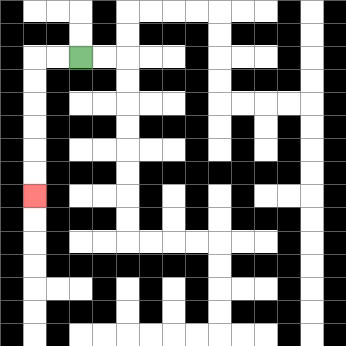{'start': '[3, 2]', 'end': '[1, 8]', 'path_directions': 'L,L,D,D,D,D,D,D', 'path_coordinates': '[[3, 2], [2, 2], [1, 2], [1, 3], [1, 4], [1, 5], [1, 6], [1, 7], [1, 8]]'}